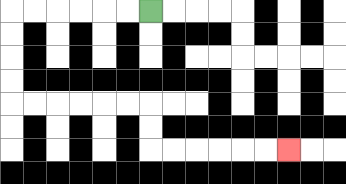{'start': '[6, 0]', 'end': '[12, 6]', 'path_directions': 'L,L,L,L,L,L,D,D,D,D,R,R,R,R,R,R,D,D,R,R,R,R,R,R', 'path_coordinates': '[[6, 0], [5, 0], [4, 0], [3, 0], [2, 0], [1, 0], [0, 0], [0, 1], [0, 2], [0, 3], [0, 4], [1, 4], [2, 4], [3, 4], [4, 4], [5, 4], [6, 4], [6, 5], [6, 6], [7, 6], [8, 6], [9, 6], [10, 6], [11, 6], [12, 6]]'}